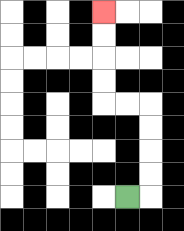{'start': '[5, 8]', 'end': '[4, 0]', 'path_directions': 'R,U,U,U,U,L,L,U,U,U,U', 'path_coordinates': '[[5, 8], [6, 8], [6, 7], [6, 6], [6, 5], [6, 4], [5, 4], [4, 4], [4, 3], [4, 2], [4, 1], [4, 0]]'}